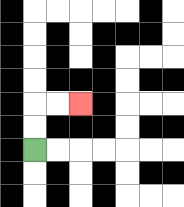{'start': '[1, 6]', 'end': '[3, 4]', 'path_directions': 'U,U,R,R', 'path_coordinates': '[[1, 6], [1, 5], [1, 4], [2, 4], [3, 4]]'}